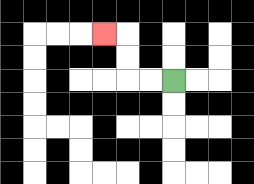{'start': '[7, 3]', 'end': '[4, 1]', 'path_directions': 'L,L,U,U,L', 'path_coordinates': '[[7, 3], [6, 3], [5, 3], [5, 2], [5, 1], [4, 1]]'}